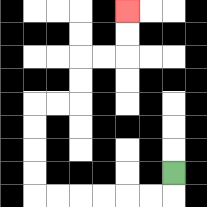{'start': '[7, 7]', 'end': '[5, 0]', 'path_directions': 'D,L,L,L,L,L,L,U,U,U,U,R,R,U,U,R,R,U,U', 'path_coordinates': '[[7, 7], [7, 8], [6, 8], [5, 8], [4, 8], [3, 8], [2, 8], [1, 8], [1, 7], [1, 6], [1, 5], [1, 4], [2, 4], [3, 4], [3, 3], [3, 2], [4, 2], [5, 2], [5, 1], [5, 0]]'}